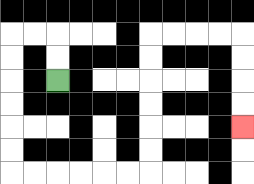{'start': '[2, 3]', 'end': '[10, 5]', 'path_directions': 'U,U,L,L,D,D,D,D,D,D,R,R,R,R,R,R,U,U,U,U,U,U,R,R,R,R,D,D,D,D', 'path_coordinates': '[[2, 3], [2, 2], [2, 1], [1, 1], [0, 1], [0, 2], [0, 3], [0, 4], [0, 5], [0, 6], [0, 7], [1, 7], [2, 7], [3, 7], [4, 7], [5, 7], [6, 7], [6, 6], [6, 5], [6, 4], [6, 3], [6, 2], [6, 1], [7, 1], [8, 1], [9, 1], [10, 1], [10, 2], [10, 3], [10, 4], [10, 5]]'}